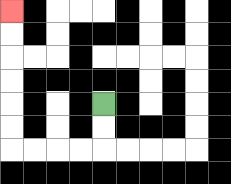{'start': '[4, 4]', 'end': '[0, 0]', 'path_directions': 'D,D,L,L,L,L,U,U,U,U,U,U', 'path_coordinates': '[[4, 4], [4, 5], [4, 6], [3, 6], [2, 6], [1, 6], [0, 6], [0, 5], [0, 4], [0, 3], [0, 2], [0, 1], [0, 0]]'}